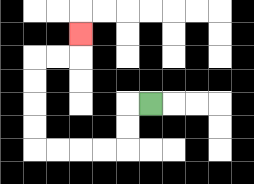{'start': '[6, 4]', 'end': '[3, 1]', 'path_directions': 'L,D,D,L,L,L,L,U,U,U,U,R,R,U', 'path_coordinates': '[[6, 4], [5, 4], [5, 5], [5, 6], [4, 6], [3, 6], [2, 6], [1, 6], [1, 5], [1, 4], [1, 3], [1, 2], [2, 2], [3, 2], [3, 1]]'}